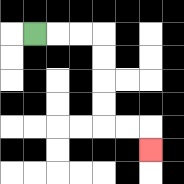{'start': '[1, 1]', 'end': '[6, 6]', 'path_directions': 'R,R,R,D,D,D,D,R,R,D', 'path_coordinates': '[[1, 1], [2, 1], [3, 1], [4, 1], [4, 2], [4, 3], [4, 4], [4, 5], [5, 5], [6, 5], [6, 6]]'}